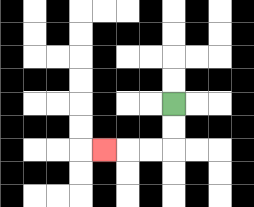{'start': '[7, 4]', 'end': '[4, 6]', 'path_directions': 'D,D,L,L,L', 'path_coordinates': '[[7, 4], [7, 5], [7, 6], [6, 6], [5, 6], [4, 6]]'}